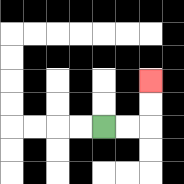{'start': '[4, 5]', 'end': '[6, 3]', 'path_directions': 'R,R,U,U', 'path_coordinates': '[[4, 5], [5, 5], [6, 5], [6, 4], [6, 3]]'}